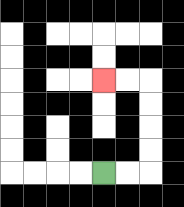{'start': '[4, 7]', 'end': '[4, 3]', 'path_directions': 'R,R,U,U,U,U,L,L', 'path_coordinates': '[[4, 7], [5, 7], [6, 7], [6, 6], [6, 5], [6, 4], [6, 3], [5, 3], [4, 3]]'}